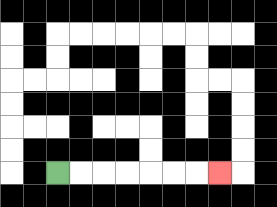{'start': '[2, 7]', 'end': '[9, 7]', 'path_directions': 'R,R,R,R,R,R,R', 'path_coordinates': '[[2, 7], [3, 7], [4, 7], [5, 7], [6, 7], [7, 7], [8, 7], [9, 7]]'}